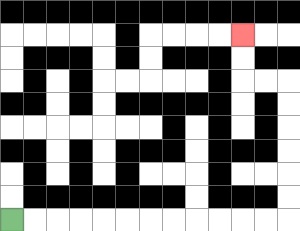{'start': '[0, 9]', 'end': '[10, 1]', 'path_directions': 'R,R,R,R,R,R,R,R,R,R,R,R,U,U,U,U,U,U,L,L,U,U', 'path_coordinates': '[[0, 9], [1, 9], [2, 9], [3, 9], [4, 9], [5, 9], [6, 9], [7, 9], [8, 9], [9, 9], [10, 9], [11, 9], [12, 9], [12, 8], [12, 7], [12, 6], [12, 5], [12, 4], [12, 3], [11, 3], [10, 3], [10, 2], [10, 1]]'}